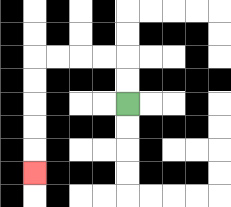{'start': '[5, 4]', 'end': '[1, 7]', 'path_directions': 'U,U,L,L,L,L,D,D,D,D,D', 'path_coordinates': '[[5, 4], [5, 3], [5, 2], [4, 2], [3, 2], [2, 2], [1, 2], [1, 3], [1, 4], [1, 5], [1, 6], [1, 7]]'}